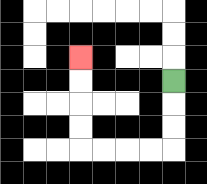{'start': '[7, 3]', 'end': '[3, 2]', 'path_directions': 'D,D,D,L,L,L,L,U,U,U,U', 'path_coordinates': '[[7, 3], [7, 4], [7, 5], [7, 6], [6, 6], [5, 6], [4, 6], [3, 6], [3, 5], [3, 4], [3, 3], [3, 2]]'}